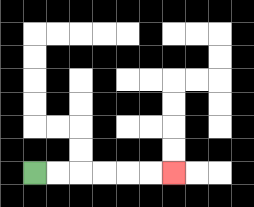{'start': '[1, 7]', 'end': '[7, 7]', 'path_directions': 'R,R,R,R,R,R', 'path_coordinates': '[[1, 7], [2, 7], [3, 7], [4, 7], [5, 7], [6, 7], [7, 7]]'}